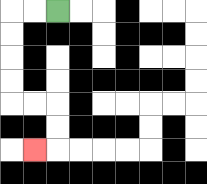{'start': '[2, 0]', 'end': '[1, 6]', 'path_directions': 'L,L,D,D,D,D,R,R,D,D,L', 'path_coordinates': '[[2, 0], [1, 0], [0, 0], [0, 1], [0, 2], [0, 3], [0, 4], [1, 4], [2, 4], [2, 5], [2, 6], [1, 6]]'}